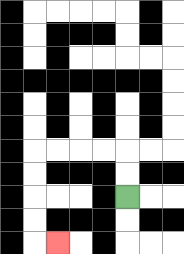{'start': '[5, 8]', 'end': '[2, 10]', 'path_directions': 'U,U,L,L,L,L,D,D,D,D,R', 'path_coordinates': '[[5, 8], [5, 7], [5, 6], [4, 6], [3, 6], [2, 6], [1, 6], [1, 7], [1, 8], [1, 9], [1, 10], [2, 10]]'}